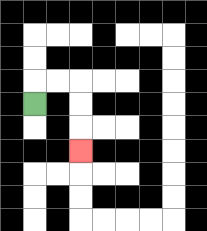{'start': '[1, 4]', 'end': '[3, 6]', 'path_directions': 'U,R,R,D,D,D', 'path_coordinates': '[[1, 4], [1, 3], [2, 3], [3, 3], [3, 4], [3, 5], [3, 6]]'}